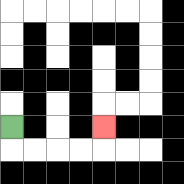{'start': '[0, 5]', 'end': '[4, 5]', 'path_directions': 'D,R,R,R,R,U', 'path_coordinates': '[[0, 5], [0, 6], [1, 6], [2, 6], [3, 6], [4, 6], [4, 5]]'}